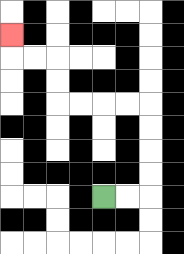{'start': '[4, 8]', 'end': '[0, 1]', 'path_directions': 'R,R,U,U,U,U,L,L,L,L,U,U,L,L,U', 'path_coordinates': '[[4, 8], [5, 8], [6, 8], [6, 7], [6, 6], [6, 5], [6, 4], [5, 4], [4, 4], [3, 4], [2, 4], [2, 3], [2, 2], [1, 2], [0, 2], [0, 1]]'}